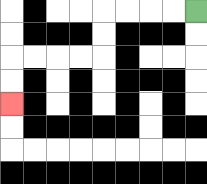{'start': '[8, 0]', 'end': '[0, 4]', 'path_directions': 'L,L,L,L,D,D,L,L,L,L,D,D', 'path_coordinates': '[[8, 0], [7, 0], [6, 0], [5, 0], [4, 0], [4, 1], [4, 2], [3, 2], [2, 2], [1, 2], [0, 2], [0, 3], [0, 4]]'}